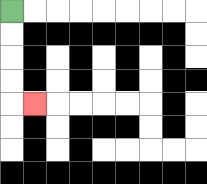{'start': '[0, 0]', 'end': '[1, 4]', 'path_directions': 'D,D,D,D,R', 'path_coordinates': '[[0, 0], [0, 1], [0, 2], [0, 3], [0, 4], [1, 4]]'}